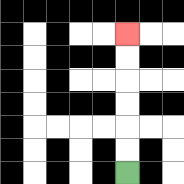{'start': '[5, 7]', 'end': '[5, 1]', 'path_directions': 'U,U,U,U,U,U', 'path_coordinates': '[[5, 7], [5, 6], [5, 5], [5, 4], [5, 3], [5, 2], [5, 1]]'}